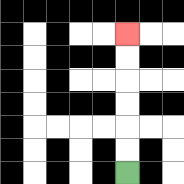{'start': '[5, 7]', 'end': '[5, 1]', 'path_directions': 'U,U,U,U,U,U', 'path_coordinates': '[[5, 7], [5, 6], [5, 5], [5, 4], [5, 3], [5, 2], [5, 1]]'}